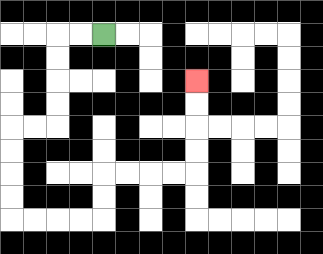{'start': '[4, 1]', 'end': '[8, 3]', 'path_directions': 'L,L,D,D,D,D,L,L,D,D,D,D,R,R,R,R,U,U,R,R,R,R,U,U,U,U', 'path_coordinates': '[[4, 1], [3, 1], [2, 1], [2, 2], [2, 3], [2, 4], [2, 5], [1, 5], [0, 5], [0, 6], [0, 7], [0, 8], [0, 9], [1, 9], [2, 9], [3, 9], [4, 9], [4, 8], [4, 7], [5, 7], [6, 7], [7, 7], [8, 7], [8, 6], [8, 5], [8, 4], [8, 3]]'}